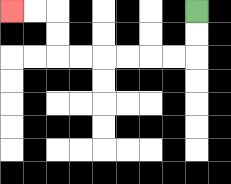{'start': '[8, 0]', 'end': '[0, 0]', 'path_directions': 'D,D,L,L,L,L,L,L,U,U,L,L', 'path_coordinates': '[[8, 0], [8, 1], [8, 2], [7, 2], [6, 2], [5, 2], [4, 2], [3, 2], [2, 2], [2, 1], [2, 0], [1, 0], [0, 0]]'}